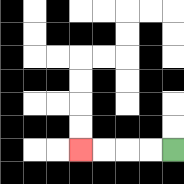{'start': '[7, 6]', 'end': '[3, 6]', 'path_directions': 'L,L,L,L', 'path_coordinates': '[[7, 6], [6, 6], [5, 6], [4, 6], [3, 6]]'}